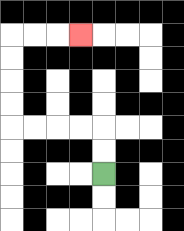{'start': '[4, 7]', 'end': '[3, 1]', 'path_directions': 'U,U,L,L,L,L,U,U,U,U,R,R,R', 'path_coordinates': '[[4, 7], [4, 6], [4, 5], [3, 5], [2, 5], [1, 5], [0, 5], [0, 4], [0, 3], [0, 2], [0, 1], [1, 1], [2, 1], [3, 1]]'}